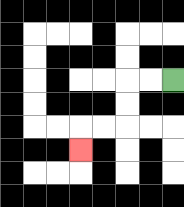{'start': '[7, 3]', 'end': '[3, 6]', 'path_directions': 'L,L,D,D,L,L,D', 'path_coordinates': '[[7, 3], [6, 3], [5, 3], [5, 4], [5, 5], [4, 5], [3, 5], [3, 6]]'}